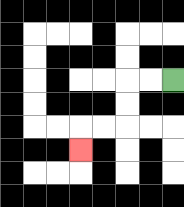{'start': '[7, 3]', 'end': '[3, 6]', 'path_directions': 'L,L,D,D,L,L,D', 'path_coordinates': '[[7, 3], [6, 3], [5, 3], [5, 4], [5, 5], [4, 5], [3, 5], [3, 6]]'}